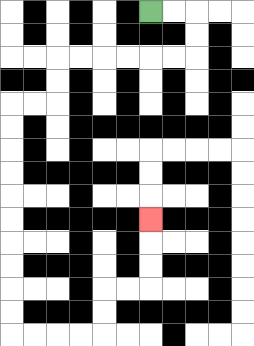{'start': '[6, 0]', 'end': '[6, 9]', 'path_directions': 'R,R,D,D,L,L,L,L,L,L,D,D,L,L,D,D,D,D,D,D,D,D,D,D,R,R,R,R,U,U,R,R,U,U,U', 'path_coordinates': '[[6, 0], [7, 0], [8, 0], [8, 1], [8, 2], [7, 2], [6, 2], [5, 2], [4, 2], [3, 2], [2, 2], [2, 3], [2, 4], [1, 4], [0, 4], [0, 5], [0, 6], [0, 7], [0, 8], [0, 9], [0, 10], [0, 11], [0, 12], [0, 13], [0, 14], [1, 14], [2, 14], [3, 14], [4, 14], [4, 13], [4, 12], [5, 12], [6, 12], [6, 11], [6, 10], [6, 9]]'}